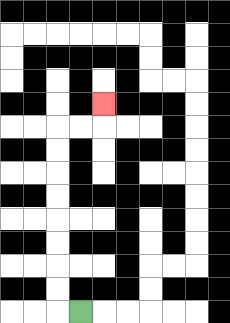{'start': '[3, 13]', 'end': '[4, 4]', 'path_directions': 'L,U,U,U,U,U,U,U,U,R,R,U', 'path_coordinates': '[[3, 13], [2, 13], [2, 12], [2, 11], [2, 10], [2, 9], [2, 8], [2, 7], [2, 6], [2, 5], [3, 5], [4, 5], [4, 4]]'}